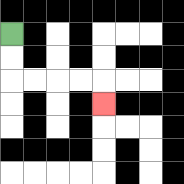{'start': '[0, 1]', 'end': '[4, 4]', 'path_directions': 'D,D,R,R,R,R,D', 'path_coordinates': '[[0, 1], [0, 2], [0, 3], [1, 3], [2, 3], [3, 3], [4, 3], [4, 4]]'}